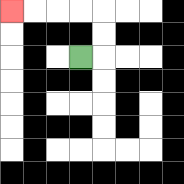{'start': '[3, 2]', 'end': '[0, 0]', 'path_directions': 'R,U,U,L,L,L,L', 'path_coordinates': '[[3, 2], [4, 2], [4, 1], [4, 0], [3, 0], [2, 0], [1, 0], [0, 0]]'}